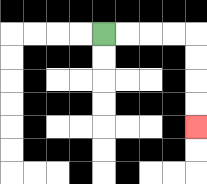{'start': '[4, 1]', 'end': '[8, 5]', 'path_directions': 'R,R,R,R,D,D,D,D', 'path_coordinates': '[[4, 1], [5, 1], [6, 1], [7, 1], [8, 1], [8, 2], [8, 3], [8, 4], [8, 5]]'}